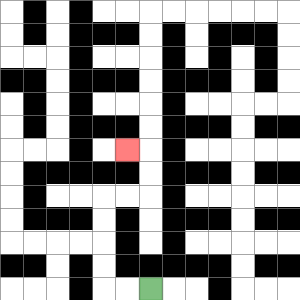{'start': '[6, 12]', 'end': '[5, 6]', 'path_directions': 'L,L,U,U,U,U,R,R,U,U,L', 'path_coordinates': '[[6, 12], [5, 12], [4, 12], [4, 11], [4, 10], [4, 9], [4, 8], [5, 8], [6, 8], [6, 7], [6, 6], [5, 6]]'}